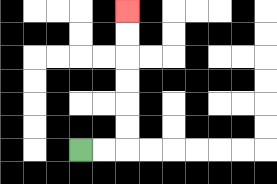{'start': '[3, 6]', 'end': '[5, 0]', 'path_directions': 'R,R,U,U,U,U,U,U', 'path_coordinates': '[[3, 6], [4, 6], [5, 6], [5, 5], [5, 4], [5, 3], [5, 2], [5, 1], [5, 0]]'}